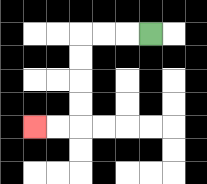{'start': '[6, 1]', 'end': '[1, 5]', 'path_directions': 'L,L,L,D,D,D,D,L,L', 'path_coordinates': '[[6, 1], [5, 1], [4, 1], [3, 1], [3, 2], [3, 3], [3, 4], [3, 5], [2, 5], [1, 5]]'}